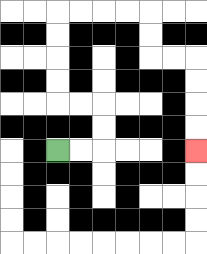{'start': '[2, 6]', 'end': '[8, 6]', 'path_directions': 'R,R,U,U,L,L,U,U,U,U,R,R,R,R,D,D,R,R,D,D,D,D', 'path_coordinates': '[[2, 6], [3, 6], [4, 6], [4, 5], [4, 4], [3, 4], [2, 4], [2, 3], [2, 2], [2, 1], [2, 0], [3, 0], [4, 0], [5, 0], [6, 0], [6, 1], [6, 2], [7, 2], [8, 2], [8, 3], [8, 4], [8, 5], [8, 6]]'}